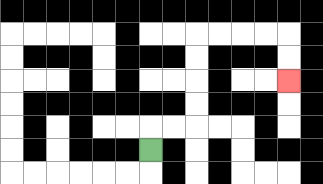{'start': '[6, 6]', 'end': '[12, 3]', 'path_directions': 'U,R,R,U,U,U,U,R,R,R,R,D,D', 'path_coordinates': '[[6, 6], [6, 5], [7, 5], [8, 5], [8, 4], [8, 3], [8, 2], [8, 1], [9, 1], [10, 1], [11, 1], [12, 1], [12, 2], [12, 3]]'}